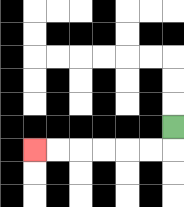{'start': '[7, 5]', 'end': '[1, 6]', 'path_directions': 'D,L,L,L,L,L,L', 'path_coordinates': '[[7, 5], [7, 6], [6, 6], [5, 6], [4, 6], [3, 6], [2, 6], [1, 6]]'}